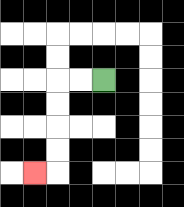{'start': '[4, 3]', 'end': '[1, 7]', 'path_directions': 'L,L,D,D,D,D,L', 'path_coordinates': '[[4, 3], [3, 3], [2, 3], [2, 4], [2, 5], [2, 6], [2, 7], [1, 7]]'}